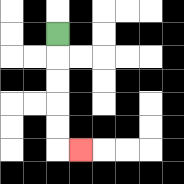{'start': '[2, 1]', 'end': '[3, 6]', 'path_directions': 'D,D,D,D,D,R', 'path_coordinates': '[[2, 1], [2, 2], [2, 3], [2, 4], [2, 5], [2, 6], [3, 6]]'}